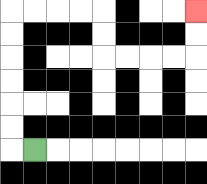{'start': '[1, 6]', 'end': '[8, 0]', 'path_directions': 'L,U,U,U,U,U,U,R,R,R,R,D,D,R,R,R,R,U,U', 'path_coordinates': '[[1, 6], [0, 6], [0, 5], [0, 4], [0, 3], [0, 2], [0, 1], [0, 0], [1, 0], [2, 0], [3, 0], [4, 0], [4, 1], [4, 2], [5, 2], [6, 2], [7, 2], [8, 2], [8, 1], [8, 0]]'}